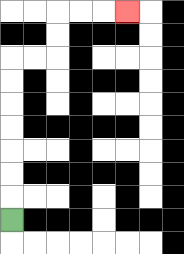{'start': '[0, 9]', 'end': '[5, 0]', 'path_directions': 'U,U,U,U,U,U,U,R,R,U,U,R,R,R', 'path_coordinates': '[[0, 9], [0, 8], [0, 7], [0, 6], [0, 5], [0, 4], [0, 3], [0, 2], [1, 2], [2, 2], [2, 1], [2, 0], [3, 0], [4, 0], [5, 0]]'}